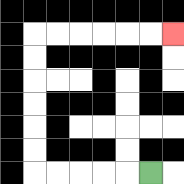{'start': '[6, 7]', 'end': '[7, 1]', 'path_directions': 'L,L,L,L,L,U,U,U,U,U,U,R,R,R,R,R,R', 'path_coordinates': '[[6, 7], [5, 7], [4, 7], [3, 7], [2, 7], [1, 7], [1, 6], [1, 5], [1, 4], [1, 3], [1, 2], [1, 1], [2, 1], [3, 1], [4, 1], [5, 1], [6, 1], [7, 1]]'}